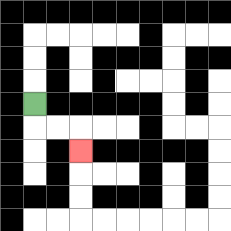{'start': '[1, 4]', 'end': '[3, 6]', 'path_directions': 'D,R,R,D', 'path_coordinates': '[[1, 4], [1, 5], [2, 5], [3, 5], [3, 6]]'}